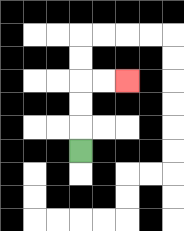{'start': '[3, 6]', 'end': '[5, 3]', 'path_directions': 'U,U,U,R,R', 'path_coordinates': '[[3, 6], [3, 5], [3, 4], [3, 3], [4, 3], [5, 3]]'}